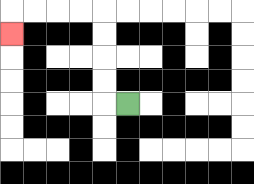{'start': '[5, 4]', 'end': '[0, 1]', 'path_directions': 'L,U,U,U,U,L,L,L,L,D', 'path_coordinates': '[[5, 4], [4, 4], [4, 3], [4, 2], [4, 1], [4, 0], [3, 0], [2, 0], [1, 0], [0, 0], [0, 1]]'}